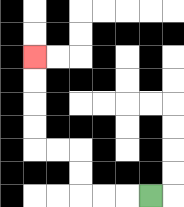{'start': '[6, 8]', 'end': '[1, 2]', 'path_directions': 'L,L,L,U,U,L,L,U,U,U,U', 'path_coordinates': '[[6, 8], [5, 8], [4, 8], [3, 8], [3, 7], [3, 6], [2, 6], [1, 6], [1, 5], [1, 4], [1, 3], [1, 2]]'}